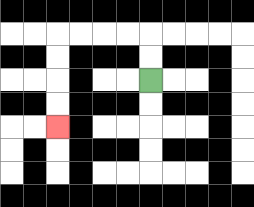{'start': '[6, 3]', 'end': '[2, 5]', 'path_directions': 'U,U,L,L,L,L,D,D,D,D', 'path_coordinates': '[[6, 3], [6, 2], [6, 1], [5, 1], [4, 1], [3, 1], [2, 1], [2, 2], [2, 3], [2, 4], [2, 5]]'}